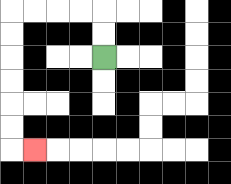{'start': '[4, 2]', 'end': '[1, 6]', 'path_directions': 'U,U,L,L,L,L,D,D,D,D,D,D,R', 'path_coordinates': '[[4, 2], [4, 1], [4, 0], [3, 0], [2, 0], [1, 0], [0, 0], [0, 1], [0, 2], [0, 3], [0, 4], [0, 5], [0, 6], [1, 6]]'}